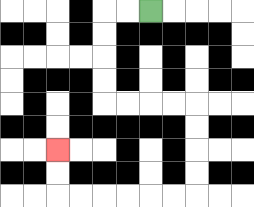{'start': '[6, 0]', 'end': '[2, 6]', 'path_directions': 'L,L,D,D,D,D,R,R,R,R,D,D,D,D,L,L,L,L,L,L,U,U', 'path_coordinates': '[[6, 0], [5, 0], [4, 0], [4, 1], [4, 2], [4, 3], [4, 4], [5, 4], [6, 4], [7, 4], [8, 4], [8, 5], [8, 6], [8, 7], [8, 8], [7, 8], [6, 8], [5, 8], [4, 8], [3, 8], [2, 8], [2, 7], [2, 6]]'}